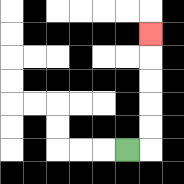{'start': '[5, 6]', 'end': '[6, 1]', 'path_directions': 'R,U,U,U,U,U', 'path_coordinates': '[[5, 6], [6, 6], [6, 5], [6, 4], [6, 3], [6, 2], [6, 1]]'}